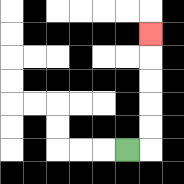{'start': '[5, 6]', 'end': '[6, 1]', 'path_directions': 'R,U,U,U,U,U', 'path_coordinates': '[[5, 6], [6, 6], [6, 5], [6, 4], [6, 3], [6, 2], [6, 1]]'}